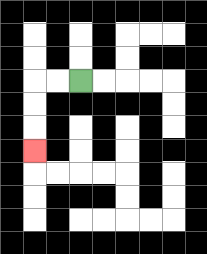{'start': '[3, 3]', 'end': '[1, 6]', 'path_directions': 'L,L,D,D,D', 'path_coordinates': '[[3, 3], [2, 3], [1, 3], [1, 4], [1, 5], [1, 6]]'}